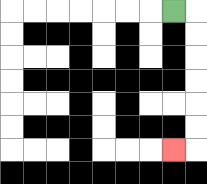{'start': '[7, 0]', 'end': '[7, 6]', 'path_directions': 'R,D,D,D,D,D,D,L', 'path_coordinates': '[[7, 0], [8, 0], [8, 1], [8, 2], [8, 3], [8, 4], [8, 5], [8, 6], [7, 6]]'}